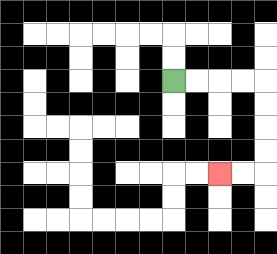{'start': '[7, 3]', 'end': '[9, 7]', 'path_directions': 'R,R,R,R,D,D,D,D,L,L', 'path_coordinates': '[[7, 3], [8, 3], [9, 3], [10, 3], [11, 3], [11, 4], [11, 5], [11, 6], [11, 7], [10, 7], [9, 7]]'}